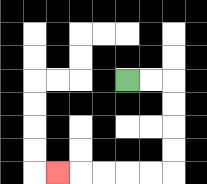{'start': '[5, 3]', 'end': '[2, 7]', 'path_directions': 'R,R,D,D,D,D,L,L,L,L,L', 'path_coordinates': '[[5, 3], [6, 3], [7, 3], [7, 4], [7, 5], [7, 6], [7, 7], [6, 7], [5, 7], [4, 7], [3, 7], [2, 7]]'}